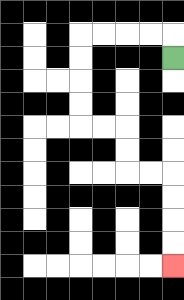{'start': '[7, 2]', 'end': '[7, 11]', 'path_directions': 'U,L,L,L,L,D,D,D,D,R,R,D,D,R,R,D,D,D,D', 'path_coordinates': '[[7, 2], [7, 1], [6, 1], [5, 1], [4, 1], [3, 1], [3, 2], [3, 3], [3, 4], [3, 5], [4, 5], [5, 5], [5, 6], [5, 7], [6, 7], [7, 7], [7, 8], [7, 9], [7, 10], [7, 11]]'}